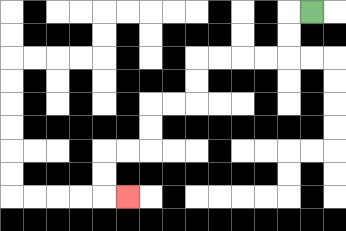{'start': '[13, 0]', 'end': '[5, 8]', 'path_directions': 'L,D,D,L,L,L,L,D,D,L,L,D,D,L,L,D,D,R', 'path_coordinates': '[[13, 0], [12, 0], [12, 1], [12, 2], [11, 2], [10, 2], [9, 2], [8, 2], [8, 3], [8, 4], [7, 4], [6, 4], [6, 5], [6, 6], [5, 6], [4, 6], [4, 7], [4, 8], [5, 8]]'}